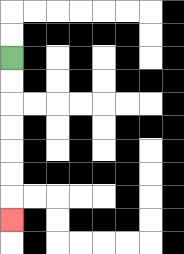{'start': '[0, 2]', 'end': '[0, 9]', 'path_directions': 'D,D,D,D,D,D,D', 'path_coordinates': '[[0, 2], [0, 3], [0, 4], [0, 5], [0, 6], [0, 7], [0, 8], [0, 9]]'}